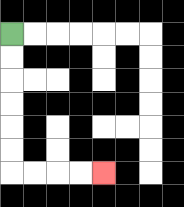{'start': '[0, 1]', 'end': '[4, 7]', 'path_directions': 'D,D,D,D,D,D,R,R,R,R', 'path_coordinates': '[[0, 1], [0, 2], [0, 3], [0, 4], [0, 5], [0, 6], [0, 7], [1, 7], [2, 7], [3, 7], [4, 7]]'}